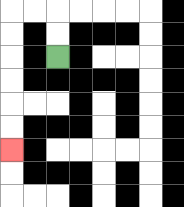{'start': '[2, 2]', 'end': '[0, 6]', 'path_directions': 'U,U,L,L,D,D,D,D,D,D', 'path_coordinates': '[[2, 2], [2, 1], [2, 0], [1, 0], [0, 0], [0, 1], [0, 2], [0, 3], [0, 4], [0, 5], [0, 6]]'}